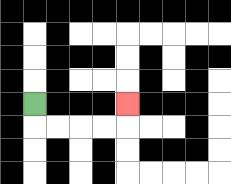{'start': '[1, 4]', 'end': '[5, 4]', 'path_directions': 'D,R,R,R,R,U', 'path_coordinates': '[[1, 4], [1, 5], [2, 5], [3, 5], [4, 5], [5, 5], [5, 4]]'}